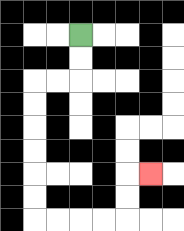{'start': '[3, 1]', 'end': '[6, 7]', 'path_directions': 'D,D,L,L,D,D,D,D,D,D,R,R,R,R,U,U,R', 'path_coordinates': '[[3, 1], [3, 2], [3, 3], [2, 3], [1, 3], [1, 4], [1, 5], [1, 6], [1, 7], [1, 8], [1, 9], [2, 9], [3, 9], [4, 9], [5, 9], [5, 8], [5, 7], [6, 7]]'}